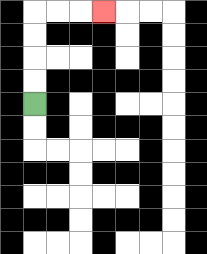{'start': '[1, 4]', 'end': '[4, 0]', 'path_directions': 'U,U,U,U,R,R,R', 'path_coordinates': '[[1, 4], [1, 3], [1, 2], [1, 1], [1, 0], [2, 0], [3, 0], [4, 0]]'}